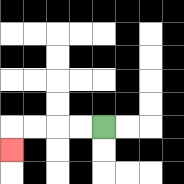{'start': '[4, 5]', 'end': '[0, 6]', 'path_directions': 'L,L,L,L,D', 'path_coordinates': '[[4, 5], [3, 5], [2, 5], [1, 5], [0, 5], [0, 6]]'}